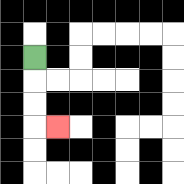{'start': '[1, 2]', 'end': '[2, 5]', 'path_directions': 'D,D,D,R', 'path_coordinates': '[[1, 2], [1, 3], [1, 4], [1, 5], [2, 5]]'}